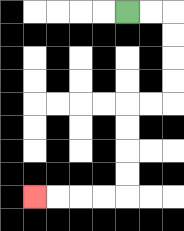{'start': '[5, 0]', 'end': '[1, 8]', 'path_directions': 'R,R,D,D,D,D,L,L,D,D,D,D,L,L,L,L', 'path_coordinates': '[[5, 0], [6, 0], [7, 0], [7, 1], [7, 2], [7, 3], [7, 4], [6, 4], [5, 4], [5, 5], [5, 6], [5, 7], [5, 8], [4, 8], [3, 8], [2, 8], [1, 8]]'}